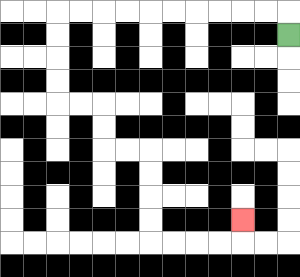{'start': '[12, 1]', 'end': '[10, 9]', 'path_directions': 'U,L,L,L,L,L,L,L,L,L,L,D,D,D,D,R,R,D,D,R,R,D,D,D,D,R,R,R,R,U', 'path_coordinates': '[[12, 1], [12, 0], [11, 0], [10, 0], [9, 0], [8, 0], [7, 0], [6, 0], [5, 0], [4, 0], [3, 0], [2, 0], [2, 1], [2, 2], [2, 3], [2, 4], [3, 4], [4, 4], [4, 5], [4, 6], [5, 6], [6, 6], [6, 7], [6, 8], [6, 9], [6, 10], [7, 10], [8, 10], [9, 10], [10, 10], [10, 9]]'}